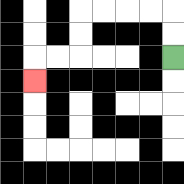{'start': '[7, 2]', 'end': '[1, 3]', 'path_directions': 'U,U,L,L,L,L,D,D,L,L,D', 'path_coordinates': '[[7, 2], [7, 1], [7, 0], [6, 0], [5, 0], [4, 0], [3, 0], [3, 1], [3, 2], [2, 2], [1, 2], [1, 3]]'}